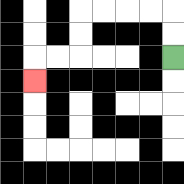{'start': '[7, 2]', 'end': '[1, 3]', 'path_directions': 'U,U,L,L,L,L,D,D,L,L,D', 'path_coordinates': '[[7, 2], [7, 1], [7, 0], [6, 0], [5, 0], [4, 0], [3, 0], [3, 1], [3, 2], [2, 2], [1, 2], [1, 3]]'}